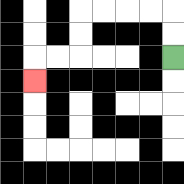{'start': '[7, 2]', 'end': '[1, 3]', 'path_directions': 'U,U,L,L,L,L,D,D,L,L,D', 'path_coordinates': '[[7, 2], [7, 1], [7, 0], [6, 0], [5, 0], [4, 0], [3, 0], [3, 1], [3, 2], [2, 2], [1, 2], [1, 3]]'}